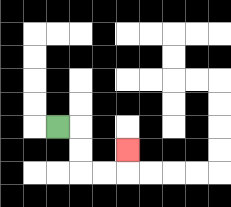{'start': '[2, 5]', 'end': '[5, 6]', 'path_directions': 'R,D,D,R,R,U', 'path_coordinates': '[[2, 5], [3, 5], [3, 6], [3, 7], [4, 7], [5, 7], [5, 6]]'}